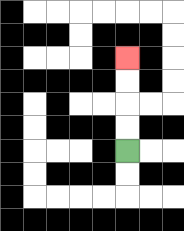{'start': '[5, 6]', 'end': '[5, 2]', 'path_directions': 'U,U,U,U', 'path_coordinates': '[[5, 6], [5, 5], [5, 4], [5, 3], [5, 2]]'}